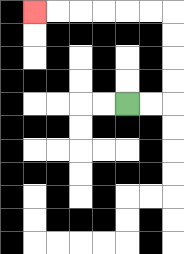{'start': '[5, 4]', 'end': '[1, 0]', 'path_directions': 'R,R,U,U,U,U,L,L,L,L,L,L', 'path_coordinates': '[[5, 4], [6, 4], [7, 4], [7, 3], [7, 2], [7, 1], [7, 0], [6, 0], [5, 0], [4, 0], [3, 0], [2, 0], [1, 0]]'}